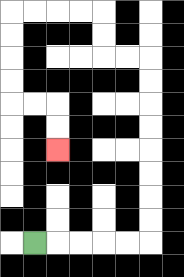{'start': '[1, 10]', 'end': '[2, 6]', 'path_directions': 'R,R,R,R,R,U,U,U,U,U,U,U,U,L,L,U,U,L,L,L,L,D,D,D,D,R,R,D,D', 'path_coordinates': '[[1, 10], [2, 10], [3, 10], [4, 10], [5, 10], [6, 10], [6, 9], [6, 8], [6, 7], [6, 6], [6, 5], [6, 4], [6, 3], [6, 2], [5, 2], [4, 2], [4, 1], [4, 0], [3, 0], [2, 0], [1, 0], [0, 0], [0, 1], [0, 2], [0, 3], [0, 4], [1, 4], [2, 4], [2, 5], [2, 6]]'}